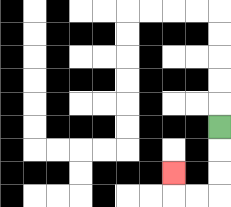{'start': '[9, 5]', 'end': '[7, 7]', 'path_directions': 'D,D,D,L,L,U', 'path_coordinates': '[[9, 5], [9, 6], [9, 7], [9, 8], [8, 8], [7, 8], [7, 7]]'}